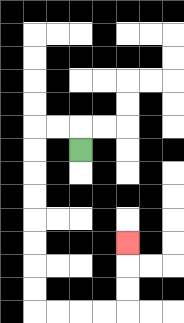{'start': '[3, 6]', 'end': '[5, 10]', 'path_directions': 'U,L,L,D,D,D,D,D,D,D,D,R,R,R,R,U,U,U', 'path_coordinates': '[[3, 6], [3, 5], [2, 5], [1, 5], [1, 6], [1, 7], [1, 8], [1, 9], [1, 10], [1, 11], [1, 12], [1, 13], [2, 13], [3, 13], [4, 13], [5, 13], [5, 12], [5, 11], [5, 10]]'}